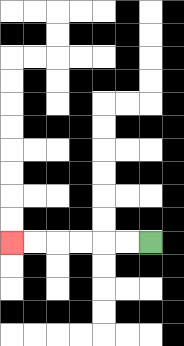{'start': '[6, 10]', 'end': '[0, 10]', 'path_directions': 'L,L,L,L,L,L', 'path_coordinates': '[[6, 10], [5, 10], [4, 10], [3, 10], [2, 10], [1, 10], [0, 10]]'}